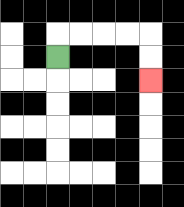{'start': '[2, 2]', 'end': '[6, 3]', 'path_directions': 'U,R,R,R,R,D,D', 'path_coordinates': '[[2, 2], [2, 1], [3, 1], [4, 1], [5, 1], [6, 1], [6, 2], [6, 3]]'}